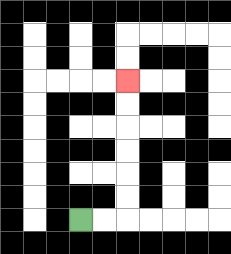{'start': '[3, 9]', 'end': '[5, 3]', 'path_directions': 'R,R,U,U,U,U,U,U', 'path_coordinates': '[[3, 9], [4, 9], [5, 9], [5, 8], [5, 7], [5, 6], [5, 5], [5, 4], [5, 3]]'}